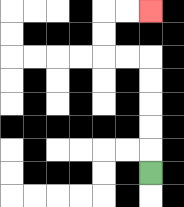{'start': '[6, 7]', 'end': '[6, 0]', 'path_directions': 'U,U,U,U,U,L,L,U,U,R,R', 'path_coordinates': '[[6, 7], [6, 6], [6, 5], [6, 4], [6, 3], [6, 2], [5, 2], [4, 2], [4, 1], [4, 0], [5, 0], [6, 0]]'}